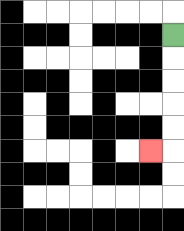{'start': '[7, 1]', 'end': '[6, 6]', 'path_directions': 'D,D,D,D,D,L', 'path_coordinates': '[[7, 1], [7, 2], [7, 3], [7, 4], [7, 5], [7, 6], [6, 6]]'}